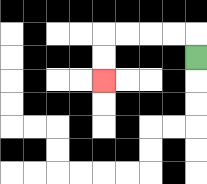{'start': '[8, 2]', 'end': '[4, 3]', 'path_directions': 'U,L,L,L,L,D,D', 'path_coordinates': '[[8, 2], [8, 1], [7, 1], [6, 1], [5, 1], [4, 1], [4, 2], [4, 3]]'}